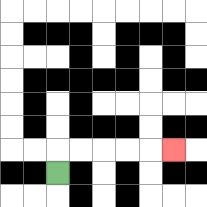{'start': '[2, 7]', 'end': '[7, 6]', 'path_directions': 'U,R,R,R,R,R', 'path_coordinates': '[[2, 7], [2, 6], [3, 6], [4, 6], [5, 6], [6, 6], [7, 6]]'}